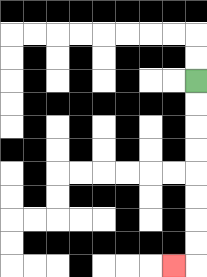{'start': '[8, 3]', 'end': '[7, 11]', 'path_directions': 'D,D,D,D,D,D,D,D,L', 'path_coordinates': '[[8, 3], [8, 4], [8, 5], [8, 6], [8, 7], [8, 8], [8, 9], [8, 10], [8, 11], [7, 11]]'}